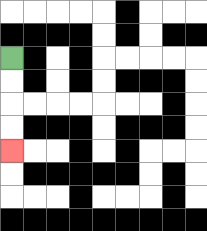{'start': '[0, 2]', 'end': '[0, 6]', 'path_directions': 'D,D,D,D', 'path_coordinates': '[[0, 2], [0, 3], [0, 4], [0, 5], [0, 6]]'}